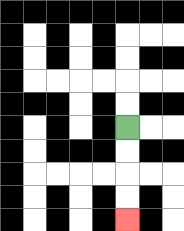{'start': '[5, 5]', 'end': '[5, 9]', 'path_directions': 'D,D,D,D', 'path_coordinates': '[[5, 5], [5, 6], [5, 7], [5, 8], [5, 9]]'}